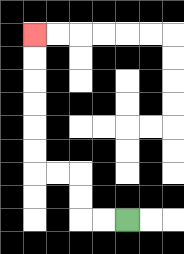{'start': '[5, 9]', 'end': '[1, 1]', 'path_directions': 'L,L,U,U,L,L,U,U,U,U,U,U', 'path_coordinates': '[[5, 9], [4, 9], [3, 9], [3, 8], [3, 7], [2, 7], [1, 7], [1, 6], [1, 5], [1, 4], [1, 3], [1, 2], [1, 1]]'}